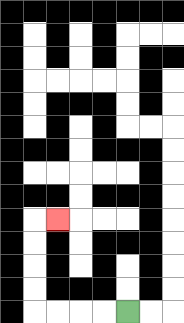{'start': '[5, 13]', 'end': '[2, 9]', 'path_directions': 'L,L,L,L,U,U,U,U,R', 'path_coordinates': '[[5, 13], [4, 13], [3, 13], [2, 13], [1, 13], [1, 12], [1, 11], [1, 10], [1, 9], [2, 9]]'}